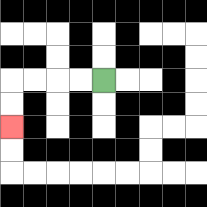{'start': '[4, 3]', 'end': '[0, 5]', 'path_directions': 'L,L,L,L,D,D', 'path_coordinates': '[[4, 3], [3, 3], [2, 3], [1, 3], [0, 3], [0, 4], [0, 5]]'}